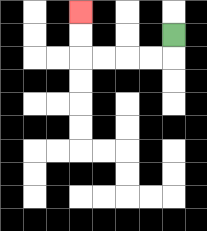{'start': '[7, 1]', 'end': '[3, 0]', 'path_directions': 'D,L,L,L,L,U,U', 'path_coordinates': '[[7, 1], [7, 2], [6, 2], [5, 2], [4, 2], [3, 2], [3, 1], [3, 0]]'}